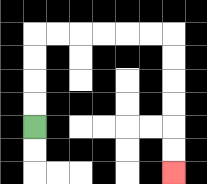{'start': '[1, 5]', 'end': '[7, 7]', 'path_directions': 'U,U,U,U,R,R,R,R,R,R,D,D,D,D,D,D', 'path_coordinates': '[[1, 5], [1, 4], [1, 3], [1, 2], [1, 1], [2, 1], [3, 1], [4, 1], [5, 1], [6, 1], [7, 1], [7, 2], [7, 3], [7, 4], [7, 5], [7, 6], [7, 7]]'}